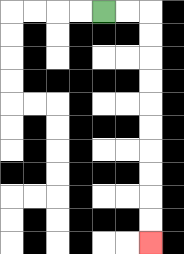{'start': '[4, 0]', 'end': '[6, 10]', 'path_directions': 'R,R,D,D,D,D,D,D,D,D,D,D', 'path_coordinates': '[[4, 0], [5, 0], [6, 0], [6, 1], [6, 2], [6, 3], [6, 4], [6, 5], [6, 6], [6, 7], [6, 8], [6, 9], [6, 10]]'}